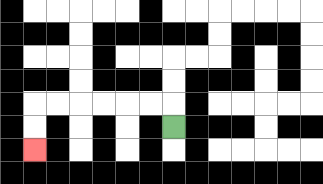{'start': '[7, 5]', 'end': '[1, 6]', 'path_directions': 'U,L,L,L,L,L,L,D,D', 'path_coordinates': '[[7, 5], [7, 4], [6, 4], [5, 4], [4, 4], [3, 4], [2, 4], [1, 4], [1, 5], [1, 6]]'}